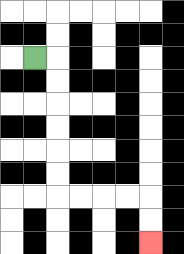{'start': '[1, 2]', 'end': '[6, 10]', 'path_directions': 'R,D,D,D,D,D,D,R,R,R,R,D,D', 'path_coordinates': '[[1, 2], [2, 2], [2, 3], [2, 4], [2, 5], [2, 6], [2, 7], [2, 8], [3, 8], [4, 8], [5, 8], [6, 8], [6, 9], [6, 10]]'}